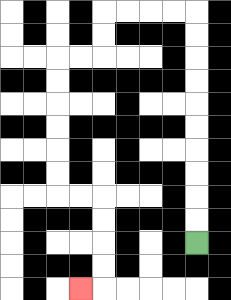{'start': '[8, 10]', 'end': '[3, 12]', 'path_directions': 'U,U,U,U,U,U,U,U,U,U,L,L,L,L,D,D,L,L,D,D,D,D,D,D,R,R,D,D,D,D,L', 'path_coordinates': '[[8, 10], [8, 9], [8, 8], [8, 7], [8, 6], [8, 5], [8, 4], [8, 3], [8, 2], [8, 1], [8, 0], [7, 0], [6, 0], [5, 0], [4, 0], [4, 1], [4, 2], [3, 2], [2, 2], [2, 3], [2, 4], [2, 5], [2, 6], [2, 7], [2, 8], [3, 8], [4, 8], [4, 9], [4, 10], [4, 11], [4, 12], [3, 12]]'}